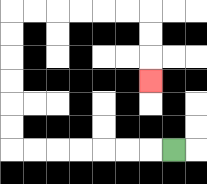{'start': '[7, 6]', 'end': '[6, 3]', 'path_directions': 'L,L,L,L,L,L,L,U,U,U,U,U,U,R,R,R,R,R,R,D,D,D', 'path_coordinates': '[[7, 6], [6, 6], [5, 6], [4, 6], [3, 6], [2, 6], [1, 6], [0, 6], [0, 5], [0, 4], [0, 3], [0, 2], [0, 1], [0, 0], [1, 0], [2, 0], [3, 0], [4, 0], [5, 0], [6, 0], [6, 1], [6, 2], [6, 3]]'}